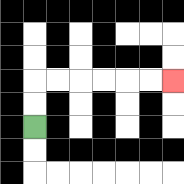{'start': '[1, 5]', 'end': '[7, 3]', 'path_directions': 'U,U,R,R,R,R,R,R', 'path_coordinates': '[[1, 5], [1, 4], [1, 3], [2, 3], [3, 3], [4, 3], [5, 3], [6, 3], [7, 3]]'}